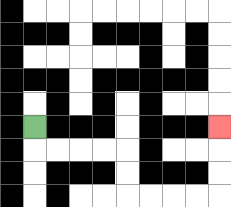{'start': '[1, 5]', 'end': '[9, 5]', 'path_directions': 'D,R,R,R,R,D,D,R,R,R,R,U,U,U', 'path_coordinates': '[[1, 5], [1, 6], [2, 6], [3, 6], [4, 6], [5, 6], [5, 7], [5, 8], [6, 8], [7, 8], [8, 8], [9, 8], [9, 7], [9, 6], [9, 5]]'}